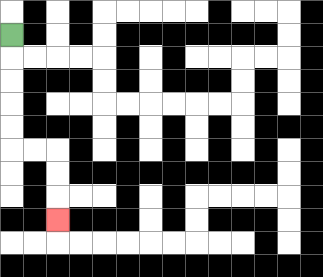{'start': '[0, 1]', 'end': '[2, 9]', 'path_directions': 'D,D,D,D,D,R,R,D,D,D', 'path_coordinates': '[[0, 1], [0, 2], [0, 3], [0, 4], [0, 5], [0, 6], [1, 6], [2, 6], [2, 7], [2, 8], [2, 9]]'}